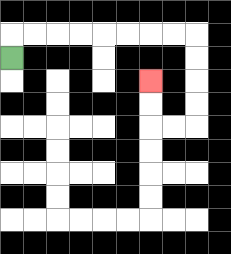{'start': '[0, 2]', 'end': '[6, 3]', 'path_directions': 'U,R,R,R,R,R,R,R,R,D,D,D,D,L,L,U,U', 'path_coordinates': '[[0, 2], [0, 1], [1, 1], [2, 1], [3, 1], [4, 1], [5, 1], [6, 1], [7, 1], [8, 1], [8, 2], [8, 3], [8, 4], [8, 5], [7, 5], [6, 5], [6, 4], [6, 3]]'}